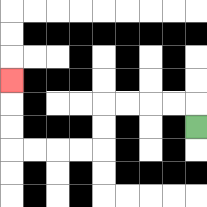{'start': '[8, 5]', 'end': '[0, 3]', 'path_directions': 'U,L,L,L,L,D,D,L,L,L,L,U,U,U', 'path_coordinates': '[[8, 5], [8, 4], [7, 4], [6, 4], [5, 4], [4, 4], [4, 5], [4, 6], [3, 6], [2, 6], [1, 6], [0, 6], [0, 5], [0, 4], [0, 3]]'}